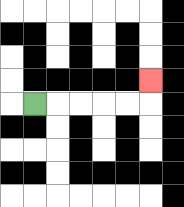{'start': '[1, 4]', 'end': '[6, 3]', 'path_directions': 'R,R,R,R,R,U', 'path_coordinates': '[[1, 4], [2, 4], [3, 4], [4, 4], [5, 4], [6, 4], [6, 3]]'}